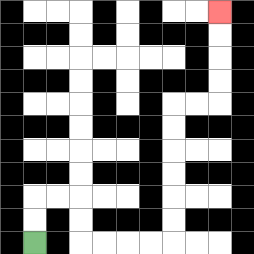{'start': '[1, 10]', 'end': '[9, 0]', 'path_directions': 'U,U,R,R,D,D,R,R,R,R,U,U,U,U,U,U,R,R,U,U,U,U', 'path_coordinates': '[[1, 10], [1, 9], [1, 8], [2, 8], [3, 8], [3, 9], [3, 10], [4, 10], [5, 10], [6, 10], [7, 10], [7, 9], [7, 8], [7, 7], [7, 6], [7, 5], [7, 4], [8, 4], [9, 4], [9, 3], [9, 2], [9, 1], [9, 0]]'}